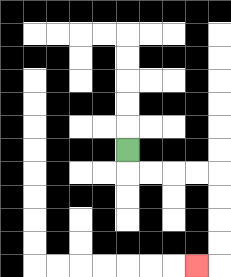{'start': '[5, 6]', 'end': '[8, 11]', 'path_directions': 'D,R,R,R,R,D,D,D,D,L', 'path_coordinates': '[[5, 6], [5, 7], [6, 7], [7, 7], [8, 7], [9, 7], [9, 8], [9, 9], [9, 10], [9, 11], [8, 11]]'}